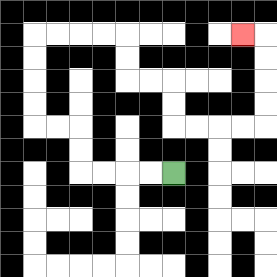{'start': '[7, 7]', 'end': '[10, 1]', 'path_directions': 'L,L,L,L,U,U,L,L,U,U,U,U,R,R,R,R,D,D,R,R,D,D,R,R,R,R,U,U,U,U,L', 'path_coordinates': '[[7, 7], [6, 7], [5, 7], [4, 7], [3, 7], [3, 6], [3, 5], [2, 5], [1, 5], [1, 4], [1, 3], [1, 2], [1, 1], [2, 1], [3, 1], [4, 1], [5, 1], [5, 2], [5, 3], [6, 3], [7, 3], [7, 4], [7, 5], [8, 5], [9, 5], [10, 5], [11, 5], [11, 4], [11, 3], [11, 2], [11, 1], [10, 1]]'}